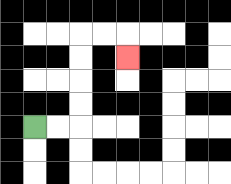{'start': '[1, 5]', 'end': '[5, 2]', 'path_directions': 'R,R,U,U,U,U,R,R,D', 'path_coordinates': '[[1, 5], [2, 5], [3, 5], [3, 4], [3, 3], [3, 2], [3, 1], [4, 1], [5, 1], [5, 2]]'}